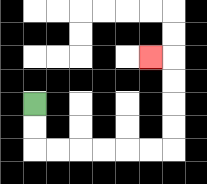{'start': '[1, 4]', 'end': '[6, 2]', 'path_directions': 'D,D,R,R,R,R,R,R,U,U,U,U,L', 'path_coordinates': '[[1, 4], [1, 5], [1, 6], [2, 6], [3, 6], [4, 6], [5, 6], [6, 6], [7, 6], [7, 5], [7, 4], [7, 3], [7, 2], [6, 2]]'}